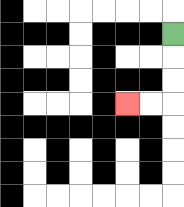{'start': '[7, 1]', 'end': '[5, 4]', 'path_directions': 'D,D,D,L,L', 'path_coordinates': '[[7, 1], [7, 2], [7, 3], [7, 4], [6, 4], [5, 4]]'}